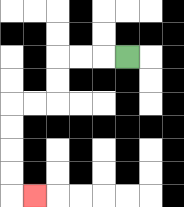{'start': '[5, 2]', 'end': '[1, 8]', 'path_directions': 'L,L,L,D,D,L,L,D,D,D,D,R', 'path_coordinates': '[[5, 2], [4, 2], [3, 2], [2, 2], [2, 3], [2, 4], [1, 4], [0, 4], [0, 5], [0, 6], [0, 7], [0, 8], [1, 8]]'}